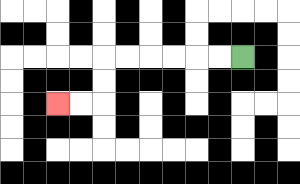{'start': '[10, 2]', 'end': '[2, 4]', 'path_directions': 'L,L,L,L,L,L,D,D,L,L', 'path_coordinates': '[[10, 2], [9, 2], [8, 2], [7, 2], [6, 2], [5, 2], [4, 2], [4, 3], [4, 4], [3, 4], [2, 4]]'}